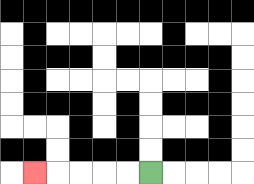{'start': '[6, 7]', 'end': '[1, 7]', 'path_directions': 'L,L,L,L,L', 'path_coordinates': '[[6, 7], [5, 7], [4, 7], [3, 7], [2, 7], [1, 7]]'}